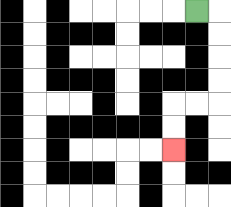{'start': '[8, 0]', 'end': '[7, 6]', 'path_directions': 'R,D,D,D,D,L,L,D,D', 'path_coordinates': '[[8, 0], [9, 0], [9, 1], [9, 2], [9, 3], [9, 4], [8, 4], [7, 4], [7, 5], [7, 6]]'}